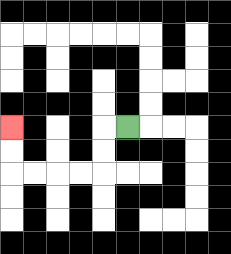{'start': '[5, 5]', 'end': '[0, 5]', 'path_directions': 'L,D,D,L,L,L,L,U,U', 'path_coordinates': '[[5, 5], [4, 5], [4, 6], [4, 7], [3, 7], [2, 7], [1, 7], [0, 7], [0, 6], [0, 5]]'}